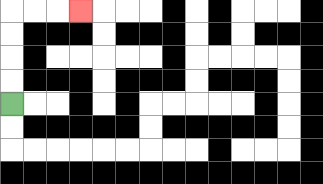{'start': '[0, 4]', 'end': '[3, 0]', 'path_directions': 'U,U,U,U,R,R,R', 'path_coordinates': '[[0, 4], [0, 3], [0, 2], [0, 1], [0, 0], [1, 0], [2, 0], [3, 0]]'}